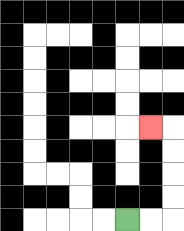{'start': '[5, 9]', 'end': '[6, 5]', 'path_directions': 'R,R,U,U,U,U,L', 'path_coordinates': '[[5, 9], [6, 9], [7, 9], [7, 8], [7, 7], [7, 6], [7, 5], [6, 5]]'}